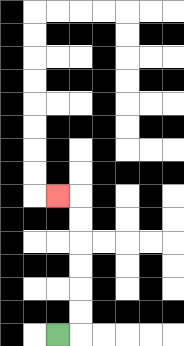{'start': '[2, 14]', 'end': '[2, 8]', 'path_directions': 'R,U,U,U,U,U,U,L', 'path_coordinates': '[[2, 14], [3, 14], [3, 13], [3, 12], [3, 11], [3, 10], [3, 9], [3, 8], [2, 8]]'}